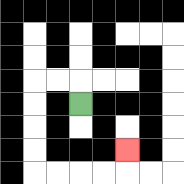{'start': '[3, 4]', 'end': '[5, 6]', 'path_directions': 'U,L,L,D,D,D,D,R,R,R,R,U', 'path_coordinates': '[[3, 4], [3, 3], [2, 3], [1, 3], [1, 4], [1, 5], [1, 6], [1, 7], [2, 7], [3, 7], [4, 7], [5, 7], [5, 6]]'}